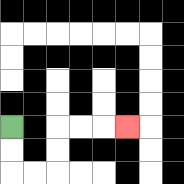{'start': '[0, 5]', 'end': '[5, 5]', 'path_directions': 'D,D,R,R,U,U,R,R,R', 'path_coordinates': '[[0, 5], [0, 6], [0, 7], [1, 7], [2, 7], [2, 6], [2, 5], [3, 5], [4, 5], [5, 5]]'}